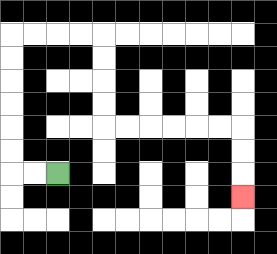{'start': '[2, 7]', 'end': '[10, 8]', 'path_directions': 'L,L,U,U,U,U,U,U,R,R,R,R,D,D,D,D,R,R,R,R,R,R,D,D,D', 'path_coordinates': '[[2, 7], [1, 7], [0, 7], [0, 6], [0, 5], [0, 4], [0, 3], [0, 2], [0, 1], [1, 1], [2, 1], [3, 1], [4, 1], [4, 2], [4, 3], [4, 4], [4, 5], [5, 5], [6, 5], [7, 5], [8, 5], [9, 5], [10, 5], [10, 6], [10, 7], [10, 8]]'}